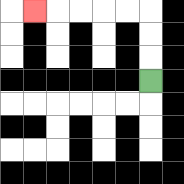{'start': '[6, 3]', 'end': '[1, 0]', 'path_directions': 'U,U,U,L,L,L,L,L', 'path_coordinates': '[[6, 3], [6, 2], [6, 1], [6, 0], [5, 0], [4, 0], [3, 0], [2, 0], [1, 0]]'}